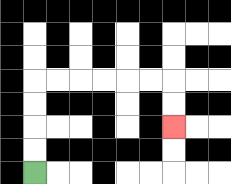{'start': '[1, 7]', 'end': '[7, 5]', 'path_directions': 'U,U,U,U,R,R,R,R,R,R,D,D', 'path_coordinates': '[[1, 7], [1, 6], [1, 5], [1, 4], [1, 3], [2, 3], [3, 3], [4, 3], [5, 3], [6, 3], [7, 3], [7, 4], [7, 5]]'}